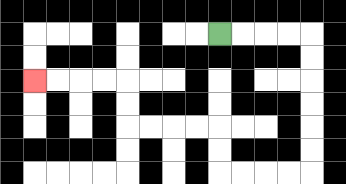{'start': '[9, 1]', 'end': '[1, 3]', 'path_directions': 'R,R,R,R,D,D,D,D,D,D,L,L,L,L,U,U,L,L,L,L,U,U,L,L,L,L', 'path_coordinates': '[[9, 1], [10, 1], [11, 1], [12, 1], [13, 1], [13, 2], [13, 3], [13, 4], [13, 5], [13, 6], [13, 7], [12, 7], [11, 7], [10, 7], [9, 7], [9, 6], [9, 5], [8, 5], [7, 5], [6, 5], [5, 5], [5, 4], [5, 3], [4, 3], [3, 3], [2, 3], [1, 3]]'}